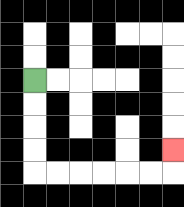{'start': '[1, 3]', 'end': '[7, 6]', 'path_directions': 'D,D,D,D,R,R,R,R,R,R,U', 'path_coordinates': '[[1, 3], [1, 4], [1, 5], [1, 6], [1, 7], [2, 7], [3, 7], [4, 7], [5, 7], [6, 7], [7, 7], [7, 6]]'}